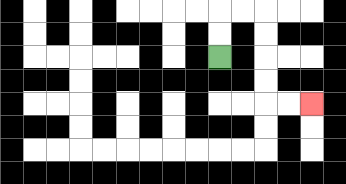{'start': '[9, 2]', 'end': '[13, 4]', 'path_directions': 'U,U,R,R,D,D,D,D,R,R', 'path_coordinates': '[[9, 2], [9, 1], [9, 0], [10, 0], [11, 0], [11, 1], [11, 2], [11, 3], [11, 4], [12, 4], [13, 4]]'}